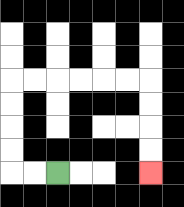{'start': '[2, 7]', 'end': '[6, 7]', 'path_directions': 'L,L,U,U,U,U,R,R,R,R,R,R,D,D,D,D', 'path_coordinates': '[[2, 7], [1, 7], [0, 7], [0, 6], [0, 5], [0, 4], [0, 3], [1, 3], [2, 3], [3, 3], [4, 3], [5, 3], [6, 3], [6, 4], [6, 5], [6, 6], [6, 7]]'}